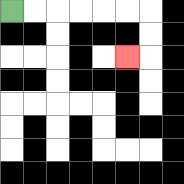{'start': '[0, 0]', 'end': '[5, 2]', 'path_directions': 'R,R,R,R,R,R,D,D,L', 'path_coordinates': '[[0, 0], [1, 0], [2, 0], [3, 0], [4, 0], [5, 0], [6, 0], [6, 1], [6, 2], [5, 2]]'}